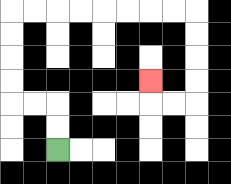{'start': '[2, 6]', 'end': '[6, 3]', 'path_directions': 'U,U,L,L,U,U,U,U,R,R,R,R,R,R,R,R,D,D,D,D,L,L,U', 'path_coordinates': '[[2, 6], [2, 5], [2, 4], [1, 4], [0, 4], [0, 3], [0, 2], [0, 1], [0, 0], [1, 0], [2, 0], [3, 0], [4, 0], [5, 0], [6, 0], [7, 0], [8, 0], [8, 1], [8, 2], [8, 3], [8, 4], [7, 4], [6, 4], [6, 3]]'}